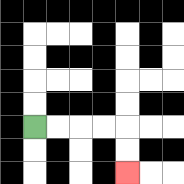{'start': '[1, 5]', 'end': '[5, 7]', 'path_directions': 'R,R,R,R,D,D', 'path_coordinates': '[[1, 5], [2, 5], [3, 5], [4, 5], [5, 5], [5, 6], [5, 7]]'}